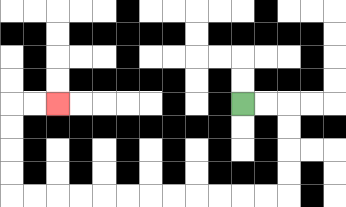{'start': '[10, 4]', 'end': '[2, 4]', 'path_directions': 'R,R,D,D,D,D,L,L,L,L,L,L,L,L,L,L,L,L,U,U,U,U,R,R', 'path_coordinates': '[[10, 4], [11, 4], [12, 4], [12, 5], [12, 6], [12, 7], [12, 8], [11, 8], [10, 8], [9, 8], [8, 8], [7, 8], [6, 8], [5, 8], [4, 8], [3, 8], [2, 8], [1, 8], [0, 8], [0, 7], [0, 6], [0, 5], [0, 4], [1, 4], [2, 4]]'}